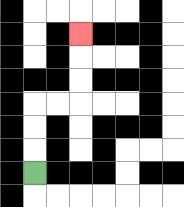{'start': '[1, 7]', 'end': '[3, 1]', 'path_directions': 'U,U,U,R,R,U,U,U', 'path_coordinates': '[[1, 7], [1, 6], [1, 5], [1, 4], [2, 4], [3, 4], [3, 3], [3, 2], [3, 1]]'}